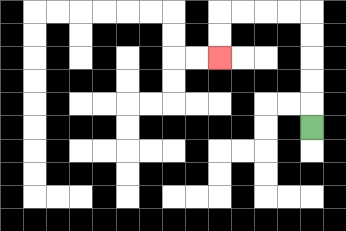{'start': '[13, 5]', 'end': '[9, 2]', 'path_directions': 'U,U,U,U,U,L,L,L,L,D,D', 'path_coordinates': '[[13, 5], [13, 4], [13, 3], [13, 2], [13, 1], [13, 0], [12, 0], [11, 0], [10, 0], [9, 0], [9, 1], [9, 2]]'}